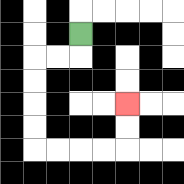{'start': '[3, 1]', 'end': '[5, 4]', 'path_directions': 'D,L,L,D,D,D,D,R,R,R,R,U,U', 'path_coordinates': '[[3, 1], [3, 2], [2, 2], [1, 2], [1, 3], [1, 4], [1, 5], [1, 6], [2, 6], [3, 6], [4, 6], [5, 6], [5, 5], [5, 4]]'}